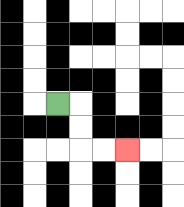{'start': '[2, 4]', 'end': '[5, 6]', 'path_directions': 'R,D,D,R,R', 'path_coordinates': '[[2, 4], [3, 4], [3, 5], [3, 6], [4, 6], [5, 6]]'}